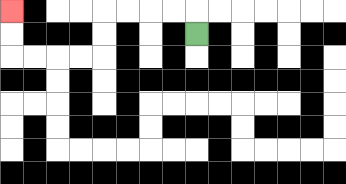{'start': '[8, 1]', 'end': '[0, 0]', 'path_directions': 'U,L,L,L,L,D,D,L,L,L,L,U,U', 'path_coordinates': '[[8, 1], [8, 0], [7, 0], [6, 0], [5, 0], [4, 0], [4, 1], [4, 2], [3, 2], [2, 2], [1, 2], [0, 2], [0, 1], [0, 0]]'}